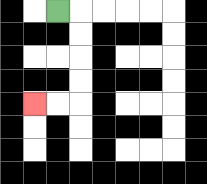{'start': '[2, 0]', 'end': '[1, 4]', 'path_directions': 'R,D,D,D,D,L,L', 'path_coordinates': '[[2, 0], [3, 0], [3, 1], [3, 2], [3, 3], [3, 4], [2, 4], [1, 4]]'}